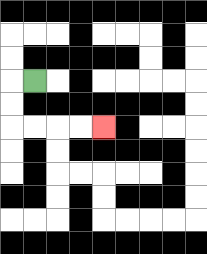{'start': '[1, 3]', 'end': '[4, 5]', 'path_directions': 'L,D,D,R,R,R,R', 'path_coordinates': '[[1, 3], [0, 3], [0, 4], [0, 5], [1, 5], [2, 5], [3, 5], [4, 5]]'}